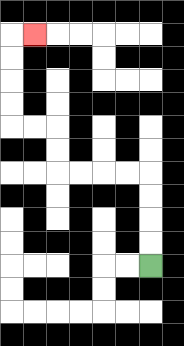{'start': '[6, 11]', 'end': '[1, 1]', 'path_directions': 'U,U,U,U,L,L,L,L,U,U,L,L,U,U,U,U,R', 'path_coordinates': '[[6, 11], [6, 10], [6, 9], [6, 8], [6, 7], [5, 7], [4, 7], [3, 7], [2, 7], [2, 6], [2, 5], [1, 5], [0, 5], [0, 4], [0, 3], [0, 2], [0, 1], [1, 1]]'}